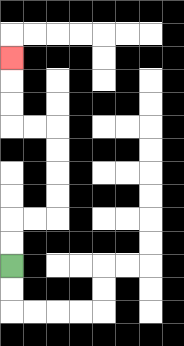{'start': '[0, 11]', 'end': '[0, 2]', 'path_directions': 'U,U,R,R,U,U,U,U,L,L,U,U,U', 'path_coordinates': '[[0, 11], [0, 10], [0, 9], [1, 9], [2, 9], [2, 8], [2, 7], [2, 6], [2, 5], [1, 5], [0, 5], [0, 4], [0, 3], [0, 2]]'}